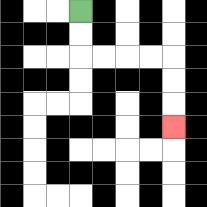{'start': '[3, 0]', 'end': '[7, 5]', 'path_directions': 'D,D,R,R,R,R,D,D,D', 'path_coordinates': '[[3, 0], [3, 1], [3, 2], [4, 2], [5, 2], [6, 2], [7, 2], [7, 3], [7, 4], [7, 5]]'}